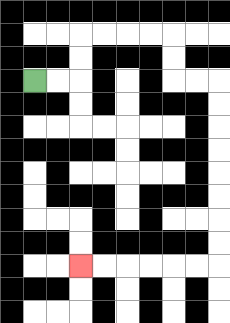{'start': '[1, 3]', 'end': '[3, 11]', 'path_directions': 'R,R,U,U,R,R,R,R,D,D,R,R,D,D,D,D,D,D,D,D,L,L,L,L,L,L', 'path_coordinates': '[[1, 3], [2, 3], [3, 3], [3, 2], [3, 1], [4, 1], [5, 1], [6, 1], [7, 1], [7, 2], [7, 3], [8, 3], [9, 3], [9, 4], [9, 5], [9, 6], [9, 7], [9, 8], [9, 9], [9, 10], [9, 11], [8, 11], [7, 11], [6, 11], [5, 11], [4, 11], [3, 11]]'}